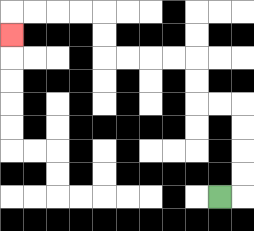{'start': '[9, 8]', 'end': '[0, 1]', 'path_directions': 'R,U,U,U,U,L,L,U,U,L,L,L,L,U,U,L,L,L,L,D', 'path_coordinates': '[[9, 8], [10, 8], [10, 7], [10, 6], [10, 5], [10, 4], [9, 4], [8, 4], [8, 3], [8, 2], [7, 2], [6, 2], [5, 2], [4, 2], [4, 1], [4, 0], [3, 0], [2, 0], [1, 0], [0, 0], [0, 1]]'}